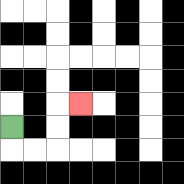{'start': '[0, 5]', 'end': '[3, 4]', 'path_directions': 'D,R,R,U,U,R', 'path_coordinates': '[[0, 5], [0, 6], [1, 6], [2, 6], [2, 5], [2, 4], [3, 4]]'}